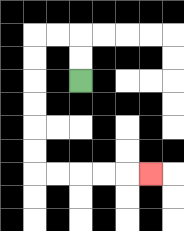{'start': '[3, 3]', 'end': '[6, 7]', 'path_directions': 'U,U,L,L,D,D,D,D,D,D,R,R,R,R,R', 'path_coordinates': '[[3, 3], [3, 2], [3, 1], [2, 1], [1, 1], [1, 2], [1, 3], [1, 4], [1, 5], [1, 6], [1, 7], [2, 7], [3, 7], [4, 7], [5, 7], [6, 7]]'}